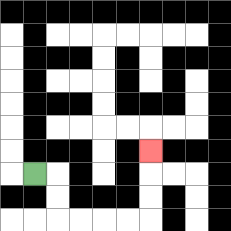{'start': '[1, 7]', 'end': '[6, 6]', 'path_directions': 'R,D,D,R,R,R,R,U,U,U', 'path_coordinates': '[[1, 7], [2, 7], [2, 8], [2, 9], [3, 9], [4, 9], [5, 9], [6, 9], [6, 8], [6, 7], [6, 6]]'}